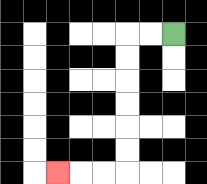{'start': '[7, 1]', 'end': '[2, 7]', 'path_directions': 'L,L,D,D,D,D,D,D,L,L,L', 'path_coordinates': '[[7, 1], [6, 1], [5, 1], [5, 2], [5, 3], [5, 4], [5, 5], [5, 6], [5, 7], [4, 7], [3, 7], [2, 7]]'}